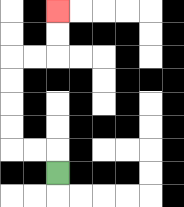{'start': '[2, 7]', 'end': '[2, 0]', 'path_directions': 'U,L,L,U,U,U,U,R,R,U,U', 'path_coordinates': '[[2, 7], [2, 6], [1, 6], [0, 6], [0, 5], [0, 4], [0, 3], [0, 2], [1, 2], [2, 2], [2, 1], [2, 0]]'}